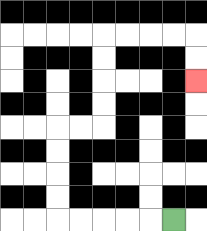{'start': '[7, 9]', 'end': '[8, 3]', 'path_directions': 'L,L,L,L,L,U,U,U,U,R,R,U,U,U,U,R,R,R,R,D,D', 'path_coordinates': '[[7, 9], [6, 9], [5, 9], [4, 9], [3, 9], [2, 9], [2, 8], [2, 7], [2, 6], [2, 5], [3, 5], [4, 5], [4, 4], [4, 3], [4, 2], [4, 1], [5, 1], [6, 1], [7, 1], [8, 1], [8, 2], [8, 3]]'}